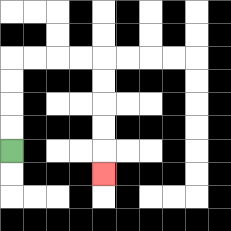{'start': '[0, 6]', 'end': '[4, 7]', 'path_directions': 'U,U,U,U,R,R,R,R,D,D,D,D,D', 'path_coordinates': '[[0, 6], [0, 5], [0, 4], [0, 3], [0, 2], [1, 2], [2, 2], [3, 2], [4, 2], [4, 3], [4, 4], [4, 5], [4, 6], [4, 7]]'}